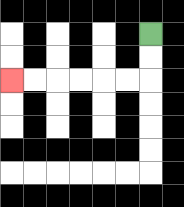{'start': '[6, 1]', 'end': '[0, 3]', 'path_directions': 'D,D,L,L,L,L,L,L', 'path_coordinates': '[[6, 1], [6, 2], [6, 3], [5, 3], [4, 3], [3, 3], [2, 3], [1, 3], [0, 3]]'}